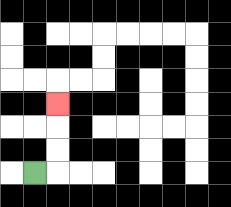{'start': '[1, 7]', 'end': '[2, 4]', 'path_directions': 'R,U,U,U', 'path_coordinates': '[[1, 7], [2, 7], [2, 6], [2, 5], [2, 4]]'}